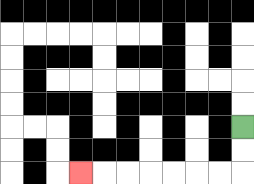{'start': '[10, 5]', 'end': '[3, 7]', 'path_directions': 'D,D,L,L,L,L,L,L,L', 'path_coordinates': '[[10, 5], [10, 6], [10, 7], [9, 7], [8, 7], [7, 7], [6, 7], [5, 7], [4, 7], [3, 7]]'}